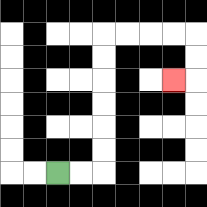{'start': '[2, 7]', 'end': '[7, 3]', 'path_directions': 'R,R,U,U,U,U,U,U,R,R,R,R,D,D,L', 'path_coordinates': '[[2, 7], [3, 7], [4, 7], [4, 6], [4, 5], [4, 4], [4, 3], [4, 2], [4, 1], [5, 1], [6, 1], [7, 1], [8, 1], [8, 2], [8, 3], [7, 3]]'}